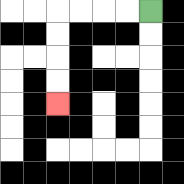{'start': '[6, 0]', 'end': '[2, 4]', 'path_directions': 'L,L,L,L,D,D,D,D', 'path_coordinates': '[[6, 0], [5, 0], [4, 0], [3, 0], [2, 0], [2, 1], [2, 2], [2, 3], [2, 4]]'}